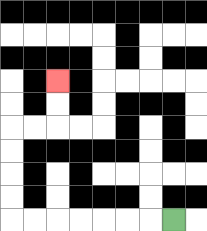{'start': '[7, 9]', 'end': '[2, 3]', 'path_directions': 'L,L,L,L,L,L,L,U,U,U,U,R,R,U,U', 'path_coordinates': '[[7, 9], [6, 9], [5, 9], [4, 9], [3, 9], [2, 9], [1, 9], [0, 9], [0, 8], [0, 7], [0, 6], [0, 5], [1, 5], [2, 5], [2, 4], [2, 3]]'}